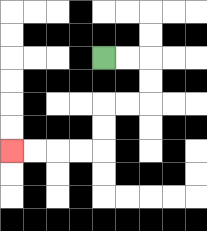{'start': '[4, 2]', 'end': '[0, 6]', 'path_directions': 'R,R,D,D,L,L,D,D,L,L,L,L', 'path_coordinates': '[[4, 2], [5, 2], [6, 2], [6, 3], [6, 4], [5, 4], [4, 4], [4, 5], [4, 6], [3, 6], [2, 6], [1, 6], [0, 6]]'}